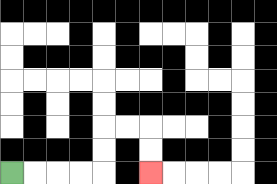{'start': '[0, 7]', 'end': '[6, 7]', 'path_directions': 'R,R,R,R,U,U,R,R,D,D', 'path_coordinates': '[[0, 7], [1, 7], [2, 7], [3, 7], [4, 7], [4, 6], [4, 5], [5, 5], [6, 5], [6, 6], [6, 7]]'}